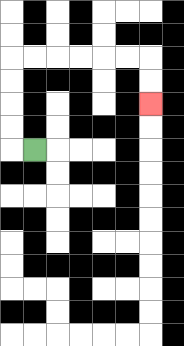{'start': '[1, 6]', 'end': '[6, 4]', 'path_directions': 'L,U,U,U,U,R,R,R,R,R,R,D,D', 'path_coordinates': '[[1, 6], [0, 6], [0, 5], [0, 4], [0, 3], [0, 2], [1, 2], [2, 2], [3, 2], [4, 2], [5, 2], [6, 2], [6, 3], [6, 4]]'}